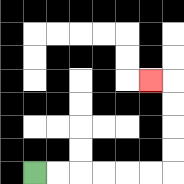{'start': '[1, 7]', 'end': '[6, 3]', 'path_directions': 'R,R,R,R,R,R,U,U,U,U,L', 'path_coordinates': '[[1, 7], [2, 7], [3, 7], [4, 7], [5, 7], [6, 7], [7, 7], [7, 6], [7, 5], [7, 4], [7, 3], [6, 3]]'}